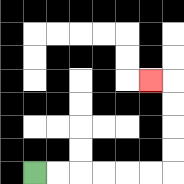{'start': '[1, 7]', 'end': '[6, 3]', 'path_directions': 'R,R,R,R,R,R,U,U,U,U,L', 'path_coordinates': '[[1, 7], [2, 7], [3, 7], [4, 7], [5, 7], [6, 7], [7, 7], [7, 6], [7, 5], [7, 4], [7, 3], [6, 3]]'}